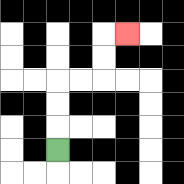{'start': '[2, 6]', 'end': '[5, 1]', 'path_directions': 'U,U,U,R,R,U,U,R', 'path_coordinates': '[[2, 6], [2, 5], [2, 4], [2, 3], [3, 3], [4, 3], [4, 2], [4, 1], [5, 1]]'}